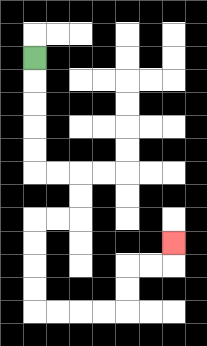{'start': '[1, 2]', 'end': '[7, 10]', 'path_directions': 'D,D,D,D,D,R,R,D,D,L,L,D,D,D,D,R,R,R,R,U,U,R,R,U', 'path_coordinates': '[[1, 2], [1, 3], [1, 4], [1, 5], [1, 6], [1, 7], [2, 7], [3, 7], [3, 8], [3, 9], [2, 9], [1, 9], [1, 10], [1, 11], [1, 12], [1, 13], [2, 13], [3, 13], [4, 13], [5, 13], [5, 12], [5, 11], [6, 11], [7, 11], [7, 10]]'}